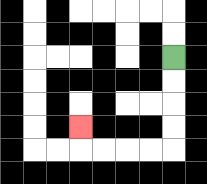{'start': '[7, 2]', 'end': '[3, 5]', 'path_directions': 'D,D,D,D,L,L,L,L,U', 'path_coordinates': '[[7, 2], [7, 3], [7, 4], [7, 5], [7, 6], [6, 6], [5, 6], [4, 6], [3, 6], [3, 5]]'}